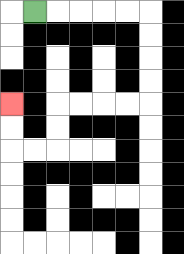{'start': '[1, 0]', 'end': '[0, 4]', 'path_directions': 'R,R,R,R,R,D,D,D,D,L,L,L,L,D,D,L,L,U,U', 'path_coordinates': '[[1, 0], [2, 0], [3, 0], [4, 0], [5, 0], [6, 0], [6, 1], [6, 2], [6, 3], [6, 4], [5, 4], [4, 4], [3, 4], [2, 4], [2, 5], [2, 6], [1, 6], [0, 6], [0, 5], [0, 4]]'}